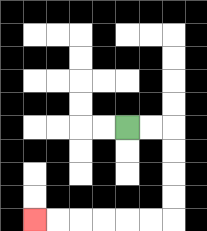{'start': '[5, 5]', 'end': '[1, 9]', 'path_directions': 'R,R,D,D,D,D,L,L,L,L,L,L', 'path_coordinates': '[[5, 5], [6, 5], [7, 5], [7, 6], [7, 7], [7, 8], [7, 9], [6, 9], [5, 9], [4, 9], [3, 9], [2, 9], [1, 9]]'}